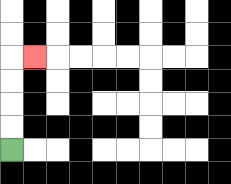{'start': '[0, 6]', 'end': '[1, 2]', 'path_directions': 'U,U,U,U,R', 'path_coordinates': '[[0, 6], [0, 5], [0, 4], [0, 3], [0, 2], [1, 2]]'}